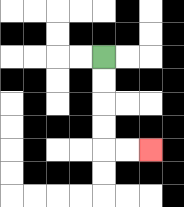{'start': '[4, 2]', 'end': '[6, 6]', 'path_directions': 'D,D,D,D,R,R', 'path_coordinates': '[[4, 2], [4, 3], [4, 4], [4, 5], [4, 6], [5, 6], [6, 6]]'}